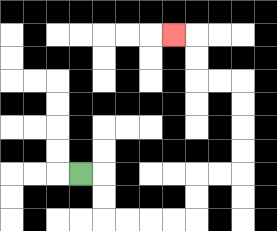{'start': '[3, 7]', 'end': '[7, 1]', 'path_directions': 'R,D,D,R,R,R,R,U,U,R,R,U,U,U,U,L,L,U,U,L', 'path_coordinates': '[[3, 7], [4, 7], [4, 8], [4, 9], [5, 9], [6, 9], [7, 9], [8, 9], [8, 8], [8, 7], [9, 7], [10, 7], [10, 6], [10, 5], [10, 4], [10, 3], [9, 3], [8, 3], [8, 2], [8, 1], [7, 1]]'}